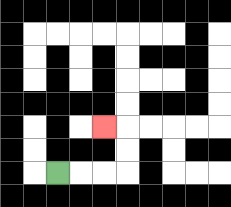{'start': '[2, 7]', 'end': '[4, 5]', 'path_directions': 'R,R,R,U,U,L', 'path_coordinates': '[[2, 7], [3, 7], [4, 7], [5, 7], [5, 6], [5, 5], [4, 5]]'}